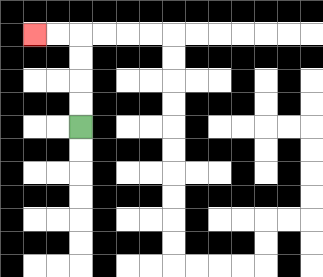{'start': '[3, 5]', 'end': '[1, 1]', 'path_directions': 'U,U,U,U,L,L', 'path_coordinates': '[[3, 5], [3, 4], [3, 3], [3, 2], [3, 1], [2, 1], [1, 1]]'}